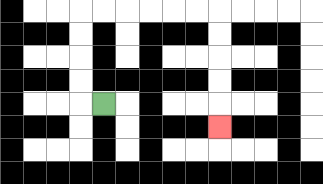{'start': '[4, 4]', 'end': '[9, 5]', 'path_directions': 'L,U,U,U,U,R,R,R,R,R,R,D,D,D,D,D', 'path_coordinates': '[[4, 4], [3, 4], [3, 3], [3, 2], [3, 1], [3, 0], [4, 0], [5, 0], [6, 0], [7, 0], [8, 0], [9, 0], [9, 1], [9, 2], [9, 3], [9, 4], [9, 5]]'}